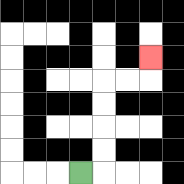{'start': '[3, 7]', 'end': '[6, 2]', 'path_directions': 'R,U,U,U,U,R,R,U', 'path_coordinates': '[[3, 7], [4, 7], [4, 6], [4, 5], [4, 4], [4, 3], [5, 3], [6, 3], [6, 2]]'}